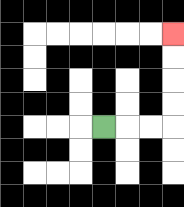{'start': '[4, 5]', 'end': '[7, 1]', 'path_directions': 'R,R,R,U,U,U,U', 'path_coordinates': '[[4, 5], [5, 5], [6, 5], [7, 5], [7, 4], [7, 3], [7, 2], [7, 1]]'}